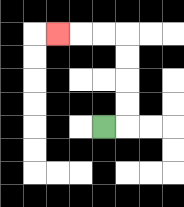{'start': '[4, 5]', 'end': '[2, 1]', 'path_directions': 'R,U,U,U,U,L,L,L', 'path_coordinates': '[[4, 5], [5, 5], [5, 4], [5, 3], [5, 2], [5, 1], [4, 1], [3, 1], [2, 1]]'}